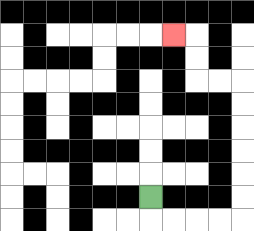{'start': '[6, 8]', 'end': '[7, 1]', 'path_directions': 'D,R,R,R,R,U,U,U,U,U,U,L,L,U,U,L', 'path_coordinates': '[[6, 8], [6, 9], [7, 9], [8, 9], [9, 9], [10, 9], [10, 8], [10, 7], [10, 6], [10, 5], [10, 4], [10, 3], [9, 3], [8, 3], [8, 2], [8, 1], [7, 1]]'}